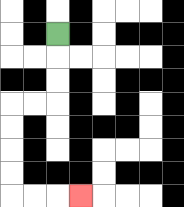{'start': '[2, 1]', 'end': '[3, 8]', 'path_directions': 'D,D,D,L,L,D,D,D,D,R,R,R', 'path_coordinates': '[[2, 1], [2, 2], [2, 3], [2, 4], [1, 4], [0, 4], [0, 5], [0, 6], [0, 7], [0, 8], [1, 8], [2, 8], [3, 8]]'}